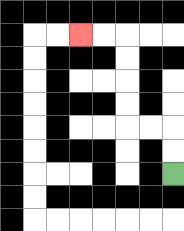{'start': '[7, 7]', 'end': '[3, 1]', 'path_directions': 'U,U,L,L,U,U,U,U,L,L', 'path_coordinates': '[[7, 7], [7, 6], [7, 5], [6, 5], [5, 5], [5, 4], [5, 3], [5, 2], [5, 1], [4, 1], [3, 1]]'}